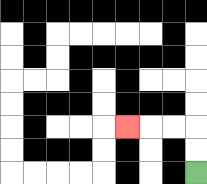{'start': '[8, 7]', 'end': '[5, 5]', 'path_directions': 'U,U,L,L,L', 'path_coordinates': '[[8, 7], [8, 6], [8, 5], [7, 5], [6, 5], [5, 5]]'}